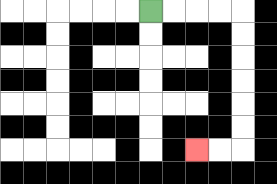{'start': '[6, 0]', 'end': '[8, 6]', 'path_directions': 'R,R,R,R,D,D,D,D,D,D,L,L', 'path_coordinates': '[[6, 0], [7, 0], [8, 0], [9, 0], [10, 0], [10, 1], [10, 2], [10, 3], [10, 4], [10, 5], [10, 6], [9, 6], [8, 6]]'}